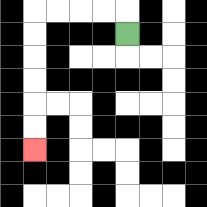{'start': '[5, 1]', 'end': '[1, 6]', 'path_directions': 'U,L,L,L,L,D,D,D,D,D,D', 'path_coordinates': '[[5, 1], [5, 0], [4, 0], [3, 0], [2, 0], [1, 0], [1, 1], [1, 2], [1, 3], [1, 4], [1, 5], [1, 6]]'}